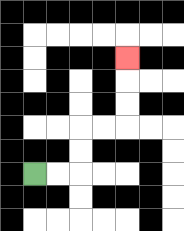{'start': '[1, 7]', 'end': '[5, 2]', 'path_directions': 'R,R,U,U,R,R,U,U,U', 'path_coordinates': '[[1, 7], [2, 7], [3, 7], [3, 6], [3, 5], [4, 5], [5, 5], [5, 4], [5, 3], [5, 2]]'}